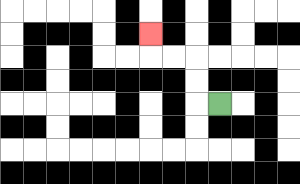{'start': '[9, 4]', 'end': '[6, 1]', 'path_directions': 'L,U,U,L,L,U', 'path_coordinates': '[[9, 4], [8, 4], [8, 3], [8, 2], [7, 2], [6, 2], [6, 1]]'}